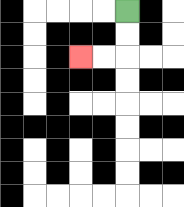{'start': '[5, 0]', 'end': '[3, 2]', 'path_directions': 'D,D,L,L', 'path_coordinates': '[[5, 0], [5, 1], [5, 2], [4, 2], [3, 2]]'}